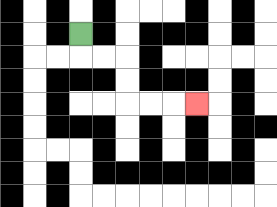{'start': '[3, 1]', 'end': '[8, 4]', 'path_directions': 'D,R,R,D,D,R,R,R', 'path_coordinates': '[[3, 1], [3, 2], [4, 2], [5, 2], [5, 3], [5, 4], [6, 4], [7, 4], [8, 4]]'}